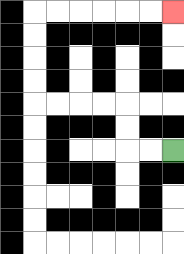{'start': '[7, 6]', 'end': '[7, 0]', 'path_directions': 'L,L,U,U,L,L,L,L,U,U,U,U,R,R,R,R,R,R', 'path_coordinates': '[[7, 6], [6, 6], [5, 6], [5, 5], [5, 4], [4, 4], [3, 4], [2, 4], [1, 4], [1, 3], [1, 2], [1, 1], [1, 0], [2, 0], [3, 0], [4, 0], [5, 0], [6, 0], [7, 0]]'}